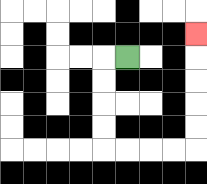{'start': '[5, 2]', 'end': '[8, 1]', 'path_directions': 'L,D,D,D,D,R,R,R,R,U,U,U,U,U', 'path_coordinates': '[[5, 2], [4, 2], [4, 3], [4, 4], [4, 5], [4, 6], [5, 6], [6, 6], [7, 6], [8, 6], [8, 5], [8, 4], [8, 3], [8, 2], [8, 1]]'}